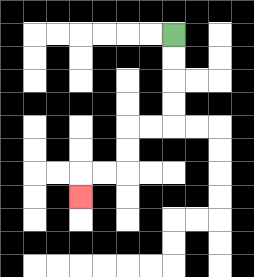{'start': '[7, 1]', 'end': '[3, 8]', 'path_directions': 'D,D,D,D,L,L,D,D,L,L,D', 'path_coordinates': '[[7, 1], [7, 2], [7, 3], [7, 4], [7, 5], [6, 5], [5, 5], [5, 6], [5, 7], [4, 7], [3, 7], [3, 8]]'}